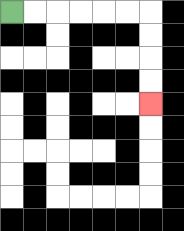{'start': '[0, 0]', 'end': '[6, 4]', 'path_directions': 'R,R,R,R,R,R,D,D,D,D', 'path_coordinates': '[[0, 0], [1, 0], [2, 0], [3, 0], [4, 0], [5, 0], [6, 0], [6, 1], [6, 2], [6, 3], [6, 4]]'}